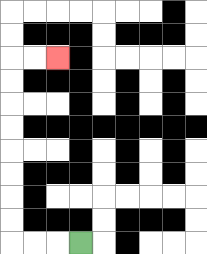{'start': '[3, 10]', 'end': '[2, 2]', 'path_directions': 'L,L,L,U,U,U,U,U,U,U,U,R,R', 'path_coordinates': '[[3, 10], [2, 10], [1, 10], [0, 10], [0, 9], [0, 8], [0, 7], [0, 6], [0, 5], [0, 4], [0, 3], [0, 2], [1, 2], [2, 2]]'}